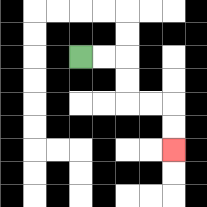{'start': '[3, 2]', 'end': '[7, 6]', 'path_directions': 'R,R,D,D,R,R,D,D', 'path_coordinates': '[[3, 2], [4, 2], [5, 2], [5, 3], [5, 4], [6, 4], [7, 4], [7, 5], [7, 6]]'}